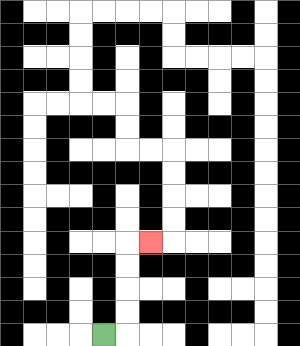{'start': '[4, 14]', 'end': '[6, 10]', 'path_directions': 'R,U,U,U,U,R', 'path_coordinates': '[[4, 14], [5, 14], [5, 13], [5, 12], [5, 11], [5, 10], [6, 10]]'}